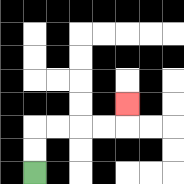{'start': '[1, 7]', 'end': '[5, 4]', 'path_directions': 'U,U,R,R,R,R,U', 'path_coordinates': '[[1, 7], [1, 6], [1, 5], [2, 5], [3, 5], [4, 5], [5, 5], [5, 4]]'}